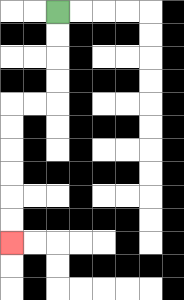{'start': '[2, 0]', 'end': '[0, 10]', 'path_directions': 'D,D,D,D,L,L,D,D,D,D,D,D', 'path_coordinates': '[[2, 0], [2, 1], [2, 2], [2, 3], [2, 4], [1, 4], [0, 4], [0, 5], [0, 6], [0, 7], [0, 8], [0, 9], [0, 10]]'}